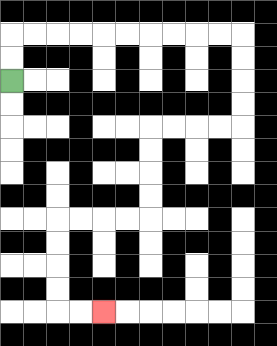{'start': '[0, 3]', 'end': '[4, 13]', 'path_directions': 'U,U,R,R,R,R,R,R,R,R,R,R,D,D,D,D,L,L,L,L,D,D,D,D,L,L,L,L,D,D,D,D,R,R', 'path_coordinates': '[[0, 3], [0, 2], [0, 1], [1, 1], [2, 1], [3, 1], [4, 1], [5, 1], [6, 1], [7, 1], [8, 1], [9, 1], [10, 1], [10, 2], [10, 3], [10, 4], [10, 5], [9, 5], [8, 5], [7, 5], [6, 5], [6, 6], [6, 7], [6, 8], [6, 9], [5, 9], [4, 9], [3, 9], [2, 9], [2, 10], [2, 11], [2, 12], [2, 13], [3, 13], [4, 13]]'}